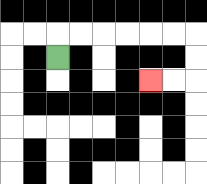{'start': '[2, 2]', 'end': '[6, 3]', 'path_directions': 'U,R,R,R,R,R,R,D,D,L,L', 'path_coordinates': '[[2, 2], [2, 1], [3, 1], [4, 1], [5, 1], [6, 1], [7, 1], [8, 1], [8, 2], [8, 3], [7, 3], [6, 3]]'}